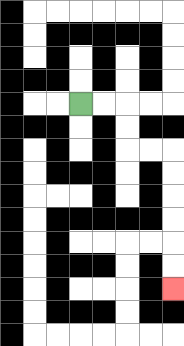{'start': '[3, 4]', 'end': '[7, 12]', 'path_directions': 'R,R,D,D,R,R,D,D,D,D,D,D', 'path_coordinates': '[[3, 4], [4, 4], [5, 4], [5, 5], [5, 6], [6, 6], [7, 6], [7, 7], [7, 8], [7, 9], [7, 10], [7, 11], [7, 12]]'}